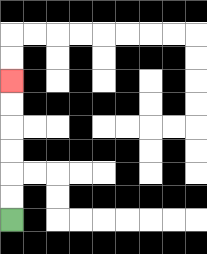{'start': '[0, 9]', 'end': '[0, 3]', 'path_directions': 'U,U,U,U,U,U', 'path_coordinates': '[[0, 9], [0, 8], [0, 7], [0, 6], [0, 5], [0, 4], [0, 3]]'}